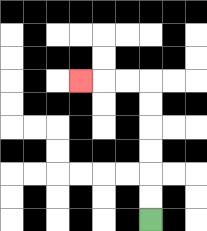{'start': '[6, 9]', 'end': '[3, 3]', 'path_directions': 'U,U,U,U,U,U,L,L,L', 'path_coordinates': '[[6, 9], [6, 8], [6, 7], [6, 6], [6, 5], [6, 4], [6, 3], [5, 3], [4, 3], [3, 3]]'}